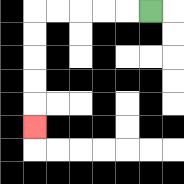{'start': '[6, 0]', 'end': '[1, 5]', 'path_directions': 'L,L,L,L,L,D,D,D,D,D', 'path_coordinates': '[[6, 0], [5, 0], [4, 0], [3, 0], [2, 0], [1, 0], [1, 1], [1, 2], [1, 3], [1, 4], [1, 5]]'}